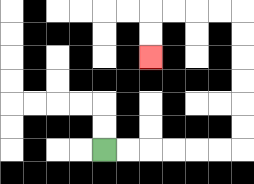{'start': '[4, 6]', 'end': '[6, 2]', 'path_directions': 'R,R,R,R,R,R,U,U,U,U,U,U,L,L,L,L,D,D', 'path_coordinates': '[[4, 6], [5, 6], [6, 6], [7, 6], [8, 6], [9, 6], [10, 6], [10, 5], [10, 4], [10, 3], [10, 2], [10, 1], [10, 0], [9, 0], [8, 0], [7, 0], [6, 0], [6, 1], [6, 2]]'}